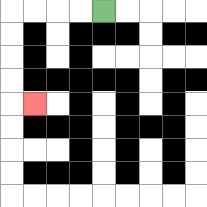{'start': '[4, 0]', 'end': '[1, 4]', 'path_directions': 'L,L,L,L,D,D,D,D,R', 'path_coordinates': '[[4, 0], [3, 0], [2, 0], [1, 0], [0, 0], [0, 1], [0, 2], [0, 3], [0, 4], [1, 4]]'}